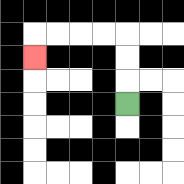{'start': '[5, 4]', 'end': '[1, 2]', 'path_directions': 'U,U,U,L,L,L,L,D', 'path_coordinates': '[[5, 4], [5, 3], [5, 2], [5, 1], [4, 1], [3, 1], [2, 1], [1, 1], [1, 2]]'}